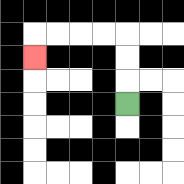{'start': '[5, 4]', 'end': '[1, 2]', 'path_directions': 'U,U,U,L,L,L,L,D', 'path_coordinates': '[[5, 4], [5, 3], [5, 2], [5, 1], [4, 1], [3, 1], [2, 1], [1, 1], [1, 2]]'}